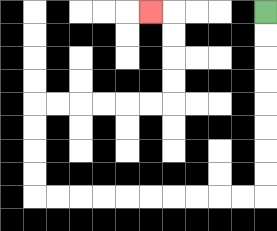{'start': '[11, 0]', 'end': '[6, 0]', 'path_directions': 'D,D,D,D,D,D,D,D,L,L,L,L,L,L,L,L,L,L,U,U,U,U,R,R,R,R,R,R,U,U,U,U,L', 'path_coordinates': '[[11, 0], [11, 1], [11, 2], [11, 3], [11, 4], [11, 5], [11, 6], [11, 7], [11, 8], [10, 8], [9, 8], [8, 8], [7, 8], [6, 8], [5, 8], [4, 8], [3, 8], [2, 8], [1, 8], [1, 7], [1, 6], [1, 5], [1, 4], [2, 4], [3, 4], [4, 4], [5, 4], [6, 4], [7, 4], [7, 3], [7, 2], [7, 1], [7, 0], [6, 0]]'}